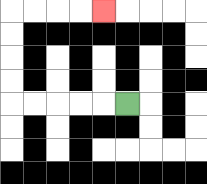{'start': '[5, 4]', 'end': '[4, 0]', 'path_directions': 'L,L,L,L,L,U,U,U,U,R,R,R,R', 'path_coordinates': '[[5, 4], [4, 4], [3, 4], [2, 4], [1, 4], [0, 4], [0, 3], [0, 2], [0, 1], [0, 0], [1, 0], [2, 0], [3, 0], [4, 0]]'}